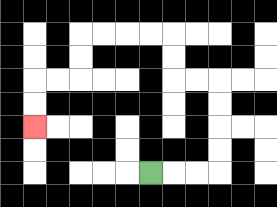{'start': '[6, 7]', 'end': '[1, 5]', 'path_directions': 'R,R,R,U,U,U,U,L,L,U,U,L,L,L,L,D,D,L,L,D,D', 'path_coordinates': '[[6, 7], [7, 7], [8, 7], [9, 7], [9, 6], [9, 5], [9, 4], [9, 3], [8, 3], [7, 3], [7, 2], [7, 1], [6, 1], [5, 1], [4, 1], [3, 1], [3, 2], [3, 3], [2, 3], [1, 3], [1, 4], [1, 5]]'}